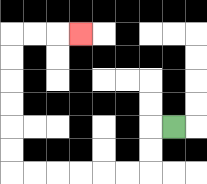{'start': '[7, 5]', 'end': '[3, 1]', 'path_directions': 'L,D,D,L,L,L,L,L,L,U,U,U,U,U,U,R,R,R', 'path_coordinates': '[[7, 5], [6, 5], [6, 6], [6, 7], [5, 7], [4, 7], [3, 7], [2, 7], [1, 7], [0, 7], [0, 6], [0, 5], [0, 4], [0, 3], [0, 2], [0, 1], [1, 1], [2, 1], [3, 1]]'}